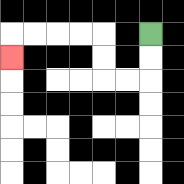{'start': '[6, 1]', 'end': '[0, 2]', 'path_directions': 'D,D,L,L,U,U,L,L,L,L,D', 'path_coordinates': '[[6, 1], [6, 2], [6, 3], [5, 3], [4, 3], [4, 2], [4, 1], [3, 1], [2, 1], [1, 1], [0, 1], [0, 2]]'}